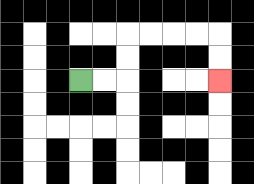{'start': '[3, 3]', 'end': '[9, 3]', 'path_directions': 'R,R,U,U,R,R,R,R,D,D', 'path_coordinates': '[[3, 3], [4, 3], [5, 3], [5, 2], [5, 1], [6, 1], [7, 1], [8, 1], [9, 1], [9, 2], [9, 3]]'}